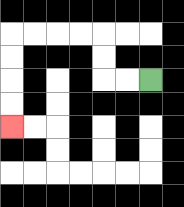{'start': '[6, 3]', 'end': '[0, 5]', 'path_directions': 'L,L,U,U,L,L,L,L,D,D,D,D', 'path_coordinates': '[[6, 3], [5, 3], [4, 3], [4, 2], [4, 1], [3, 1], [2, 1], [1, 1], [0, 1], [0, 2], [0, 3], [0, 4], [0, 5]]'}